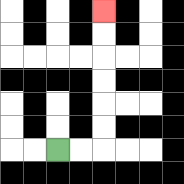{'start': '[2, 6]', 'end': '[4, 0]', 'path_directions': 'R,R,U,U,U,U,U,U', 'path_coordinates': '[[2, 6], [3, 6], [4, 6], [4, 5], [4, 4], [4, 3], [4, 2], [4, 1], [4, 0]]'}